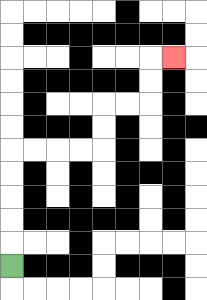{'start': '[0, 11]', 'end': '[7, 2]', 'path_directions': 'U,U,U,U,U,R,R,R,R,U,U,R,R,U,U,R', 'path_coordinates': '[[0, 11], [0, 10], [0, 9], [0, 8], [0, 7], [0, 6], [1, 6], [2, 6], [3, 6], [4, 6], [4, 5], [4, 4], [5, 4], [6, 4], [6, 3], [6, 2], [7, 2]]'}